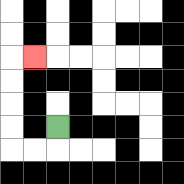{'start': '[2, 5]', 'end': '[1, 2]', 'path_directions': 'D,L,L,U,U,U,U,R', 'path_coordinates': '[[2, 5], [2, 6], [1, 6], [0, 6], [0, 5], [0, 4], [0, 3], [0, 2], [1, 2]]'}